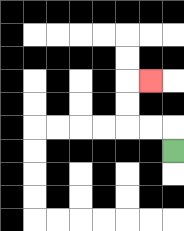{'start': '[7, 6]', 'end': '[6, 3]', 'path_directions': 'U,L,L,U,U,R', 'path_coordinates': '[[7, 6], [7, 5], [6, 5], [5, 5], [5, 4], [5, 3], [6, 3]]'}